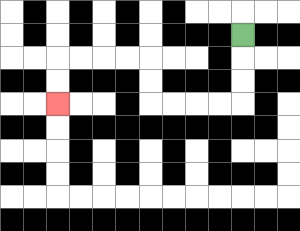{'start': '[10, 1]', 'end': '[2, 4]', 'path_directions': 'D,D,D,L,L,L,L,U,U,L,L,L,L,D,D', 'path_coordinates': '[[10, 1], [10, 2], [10, 3], [10, 4], [9, 4], [8, 4], [7, 4], [6, 4], [6, 3], [6, 2], [5, 2], [4, 2], [3, 2], [2, 2], [2, 3], [2, 4]]'}